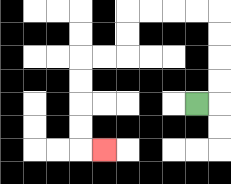{'start': '[8, 4]', 'end': '[4, 6]', 'path_directions': 'R,U,U,U,U,L,L,L,L,D,D,L,L,D,D,D,D,R', 'path_coordinates': '[[8, 4], [9, 4], [9, 3], [9, 2], [9, 1], [9, 0], [8, 0], [7, 0], [6, 0], [5, 0], [5, 1], [5, 2], [4, 2], [3, 2], [3, 3], [3, 4], [3, 5], [3, 6], [4, 6]]'}